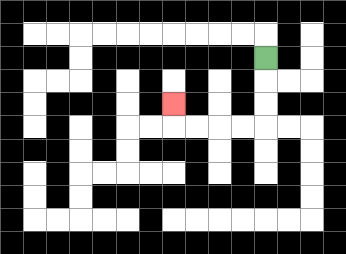{'start': '[11, 2]', 'end': '[7, 4]', 'path_directions': 'D,D,D,L,L,L,L,U', 'path_coordinates': '[[11, 2], [11, 3], [11, 4], [11, 5], [10, 5], [9, 5], [8, 5], [7, 5], [7, 4]]'}